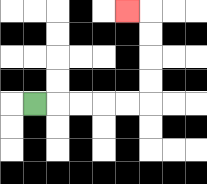{'start': '[1, 4]', 'end': '[5, 0]', 'path_directions': 'R,R,R,R,R,U,U,U,U,L', 'path_coordinates': '[[1, 4], [2, 4], [3, 4], [4, 4], [5, 4], [6, 4], [6, 3], [6, 2], [6, 1], [6, 0], [5, 0]]'}